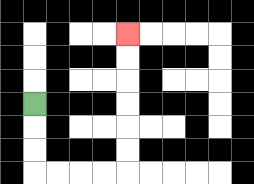{'start': '[1, 4]', 'end': '[5, 1]', 'path_directions': 'D,D,D,R,R,R,R,U,U,U,U,U,U', 'path_coordinates': '[[1, 4], [1, 5], [1, 6], [1, 7], [2, 7], [3, 7], [4, 7], [5, 7], [5, 6], [5, 5], [5, 4], [5, 3], [5, 2], [5, 1]]'}